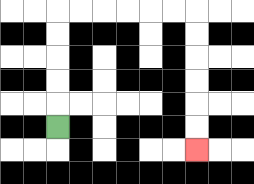{'start': '[2, 5]', 'end': '[8, 6]', 'path_directions': 'U,U,U,U,U,R,R,R,R,R,R,D,D,D,D,D,D', 'path_coordinates': '[[2, 5], [2, 4], [2, 3], [2, 2], [2, 1], [2, 0], [3, 0], [4, 0], [5, 0], [6, 0], [7, 0], [8, 0], [8, 1], [8, 2], [8, 3], [8, 4], [8, 5], [8, 6]]'}